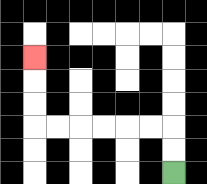{'start': '[7, 7]', 'end': '[1, 2]', 'path_directions': 'U,U,L,L,L,L,L,L,U,U,U', 'path_coordinates': '[[7, 7], [7, 6], [7, 5], [6, 5], [5, 5], [4, 5], [3, 5], [2, 5], [1, 5], [1, 4], [1, 3], [1, 2]]'}